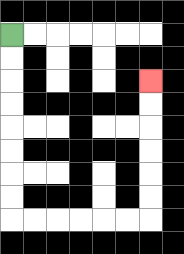{'start': '[0, 1]', 'end': '[6, 3]', 'path_directions': 'D,D,D,D,D,D,D,D,R,R,R,R,R,R,U,U,U,U,U,U', 'path_coordinates': '[[0, 1], [0, 2], [0, 3], [0, 4], [0, 5], [0, 6], [0, 7], [0, 8], [0, 9], [1, 9], [2, 9], [3, 9], [4, 9], [5, 9], [6, 9], [6, 8], [6, 7], [6, 6], [6, 5], [6, 4], [6, 3]]'}